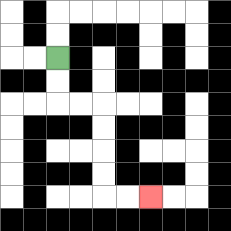{'start': '[2, 2]', 'end': '[6, 8]', 'path_directions': 'D,D,R,R,D,D,D,D,R,R', 'path_coordinates': '[[2, 2], [2, 3], [2, 4], [3, 4], [4, 4], [4, 5], [4, 6], [4, 7], [4, 8], [5, 8], [6, 8]]'}